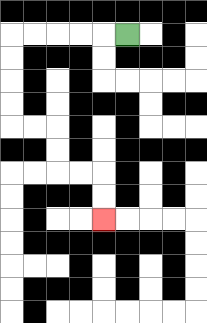{'start': '[5, 1]', 'end': '[4, 9]', 'path_directions': 'L,L,L,L,L,D,D,D,D,R,R,D,D,R,R,D,D', 'path_coordinates': '[[5, 1], [4, 1], [3, 1], [2, 1], [1, 1], [0, 1], [0, 2], [0, 3], [0, 4], [0, 5], [1, 5], [2, 5], [2, 6], [2, 7], [3, 7], [4, 7], [4, 8], [4, 9]]'}